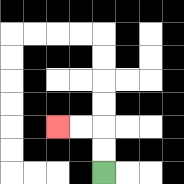{'start': '[4, 7]', 'end': '[2, 5]', 'path_directions': 'U,U,L,L', 'path_coordinates': '[[4, 7], [4, 6], [4, 5], [3, 5], [2, 5]]'}